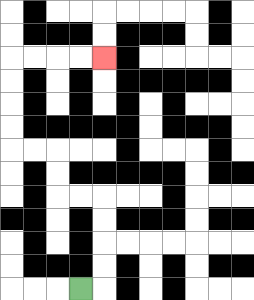{'start': '[3, 12]', 'end': '[4, 2]', 'path_directions': 'R,U,U,U,U,L,L,U,U,L,L,U,U,U,U,R,R,R,R', 'path_coordinates': '[[3, 12], [4, 12], [4, 11], [4, 10], [4, 9], [4, 8], [3, 8], [2, 8], [2, 7], [2, 6], [1, 6], [0, 6], [0, 5], [0, 4], [0, 3], [0, 2], [1, 2], [2, 2], [3, 2], [4, 2]]'}